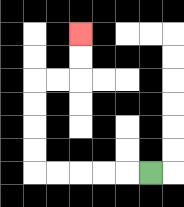{'start': '[6, 7]', 'end': '[3, 1]', 'path_directions': 'L,L,L,L,L,U,U,U,U,R,R,U,U', 'path_coordinates': '[[6, 7], [5, 7], [4, 7], [3, 7], [2, 7], [1, 7], [1, 6], [1, 5], [1, 4], [1, 3], [2, 3], [3, 3], [3, 2], [3, 1]]'}